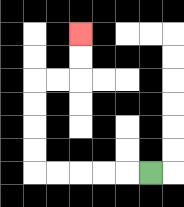{'start': '[6, 7]', 'end': '[3, 1]', 'path_directions': 'L,L,L,L,L,U,U,U,U,R,R,U,U', 'path_coordinates': '[[6, 7], [5, 7], [4, 7], [3, 7], [2, 7], [1, 7], [1, 6], [1, 5], [1, 4], [1, 3], [2, 3], [3, 3], [3, 2], [3, 1]]'}